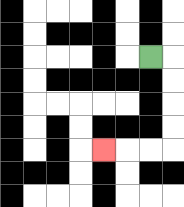{'start': '[6, 2]', 'end': '[4, 6]', 'path_directions': 'R,D,D,D,D,L,L,L', 'path_coordinates': '[[6, 2], [7, 2], [7, 3], [7, 4], [7, 5], [7, 6], [6, 6], [5, 6], [4, 6]]'}